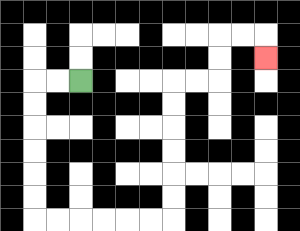{'start': '[3, 3]', 'end': '[11, 2]', 'path_directions': 'L,L,D,D,D,D,D,D,R,R,R,R,R,R,U,U,U,U,U,U,R,R,U,U,R,R,D', 'path_coordinates': '[[3, 3], [2, 3], [1, 3], [1, 4], [1, 5], [1, 6], [1, 7], [1, 8], [1, 9], [2, 9], [3, 9], [4, 9], [5, 9], [6, 9], [7, 9], [7, 8], [7, 7], [7, 6], [7, 5], [7, 4], [7, 3], [8, 3], [9, 3], [9, 2], [9, 1], [10, 1], [11, 1], [11, 2]]'}